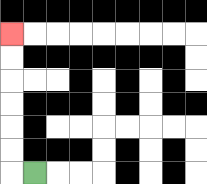{'start': '[1, 7]', 'end': '[0, 1]', 'path_directions': 'L,U,U,U,U,U,U', 'path_coordinates': '[[1, 7], [0, 7], [0, 6], [0, 5], [0, 4], [0, 3], [0, 2], [0, 1]]'}